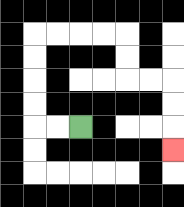{'start': '[3, 5]', 'end': '[7, 6]', 'path_directions': 'L,L,U,U,U,U,R,R,R,R,D,D,R,R,D,D,D', 'path_coordinates': '[[3, 5], [2, 5], [1, 5], [1, 4], [1, 3], [1, 2], [1, 1], [2, 1], [3, 1], [4, 1], [5, 1], [5, 2], [5, 3], [6, 3], [7, 3], [7, 4], [7, 5], [7, 6]]'}